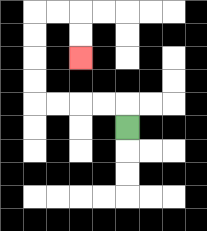{'start': '[5, 5]', 'end': '[3, 2]', 'path_directions': 'U,L,L,L,L,U,U,U,U,R,R,D,D', 'path_coordinates': '[[5, 5], [5, 4], [4, 4], [3, 4], [2, 4], [1, 4], [1, 3], [1, 2], [1, 1], [1, 0], [2, 0], [3, 0], [3, 1], [3, 2]]'}